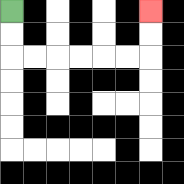{'start': '[0, 0]', 'end': '[6, 0]', 'path_directions': 'D,D,R,R,R,R,R,R,U,U', 'path_coordinates': '[[0, 0], [0, 1], [0, 2], [1, 2], [2, 2], [3, 2], [4, 2], [5, 2], [6, 2], [6, 1], [6, 0]]'}